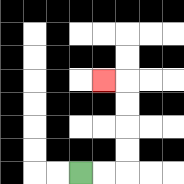{'start': '[3, 7]', 'end': '[4, 3]', 'path_directions': 'R,R,U,U,U,U,L', 'path_coordinates': '[[3, 7], [4, 7], [5, 7], [5, 6], [5, 5], [5, 4], [5, 3], [4, 3]]'}